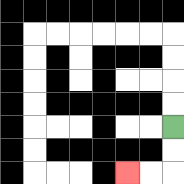{'start': '[7, 5]', 'end': '[5, 7]', 'path_directions': 'D,D,L,L', 'path_coordinates': '[[7, 5], [7, 6], [7, 7], [6, 7], [5, 7]]'}